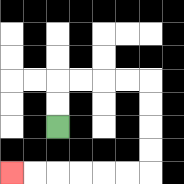{'start': '[2, 5]', 'end': '[0, 7]', 'path_directions': 'U,U,R,R,R,R,D,D,D,D,L,L,L,L,L,L', 'path_coordinates': '[[2, 5], [2, 4], [2, 3], [3, 3], [4, 3], [5, 3], [6, 3], [6, 4], [6, 5], [6, 6], [6, 7], [5, 7], [4, 7], [3, 7], [2, 7], [1, 7], [0, 7]]'}